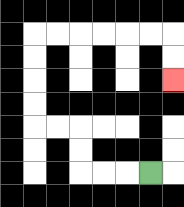{'start': '[6, 7]', 'end': '[7, 3]', 'path_directions': 'L,L,L,U,U,L,L,U,U,U,U,R,R,R,R,R,R,D,D', 'path_coordinates': '[[6, 7], [5, 7], [4, 7], [3, 7], [3, 6], [3, 5], [2, 5], [1, 5], [1, 4], [1, 3], [1, 2], [1, 1], [2, 1], [3, 1], [4, 1], [5, 1], [6, 1], [7, 1], [7, 2], [7, 3]]'}